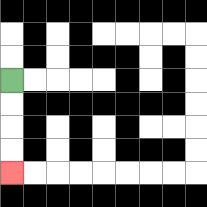{'start': '[0, 3]', 'end': '[0, 7]', 'path_directions': 'D,D,D,D', 'path_coordinates': '[[0, 3], [0, 4], [0, 5], [0, 6], [0, 7]]'}